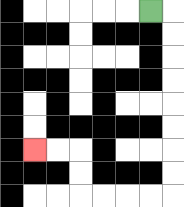{'start': '[6, 0]', 'end': '[1, 6]', 'path_directions': 'R,D,D,D,D,D,D,D,D,L,L,L,L,U,U,L,L', 'path_coordinates': '[[6, 0], [7, 0], [7, 1], [7, 2], [7, 3], [7, 4], [7, 5], [7, 6], [7, 7], [7, 8], [6, 8], [5, 8], [4, 8], [3, 8], [3, 7], [3, 6], [2, 6], [1, 6]]'}